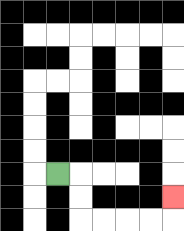{'start': '[2, 7]', 'end': '[7, 8]', 'path_directions': 'R,D,D,R,R,R,R,U', 'path_coordinates': '[[2, 7], [3, 7], [3, 8], [3, 9], [4, 9], [5, 9], [6, 9], [7, 9], [7, 8]]'}